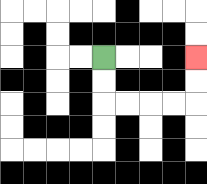{'start': '[4, 2]', 'end': '[8, 2]', 'path_directions': 'D,D,R,R,R,R,U,U', 'path_coordinates': '[[4, 2], [4, 3], [4, 4], [5, 4], [6, 4], [7, 4], [8, 4], [8, 3], [8, 2]]'}